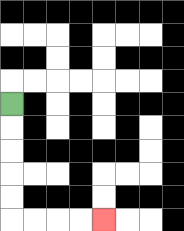{'start': '[0, 4]', 'end': '[4, 9]', 'path_directions': 'D,D,D,D,D,R,R,R,R', 'path_coordinates': '[[0, 4], [0, 5], [0, 6], [0, 7], [0, 8], [0, 9], [1, 9], [2, 9], [3, 9], [4, 9]]'}